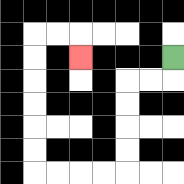{'start': '[7, 2]', 'end': '[3, 2]', 'path_directions': 'D,L,L,D,D,D,D,L,L,L,L,U,U,U,U,U,U,R,R,D', 'path_coordinates': '[[7, 2], [7, 3], [6, 3], [5, 3], [5, 4], [5, 5], [5, 6], [5, 7], [4, 7], [3, 7], [2, 7], [1, 7], [1, 6], [1, 5], [1, 4], [1, 3], [1, 2], [1, 1], [2, 1], [3, 1], [3, 2]]'}